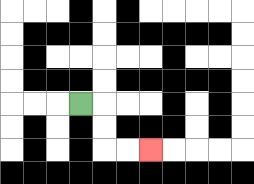{'start': '[3, 4]', 'end': '[6, 6]', 'path_directions': 'R,D,D,R,R', 'path_coordinates': '[[3, 4], [4, 4], [4, 5], [4, 6], [5, 6], [6, 6]]'}